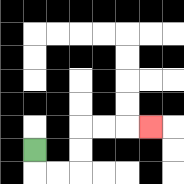{'start': '[1, 6]', 'end': '[6, 5]', 'path_directions': 'D,R,R,U,U,R,R,R', 'path_coordinates': '[[1, 6], [1, 7], [2, 7], [3, 7], [3, 6], [3, 5], [4, 5], [5, 5], [6, 5]]'}